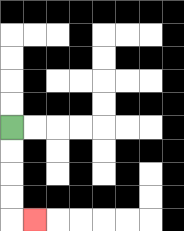{'start': '[0, 5]', 'end': '[1, 9]', 'path_directions': 'D,D,D,D,R', 'path_coordinates': '[[0, 5], [0, 6], [0, 7], [0, 8], [0, 9], [1, 9]]'}